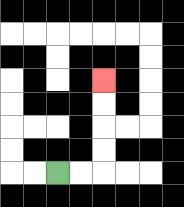{'start': '[2, 7]', 'end': '[4, 3]', 'path_directions': 'R,R,U,U,U,U', 'path_coordinates': '[[2, 7], [3, 7], [4, 7], [4, 6], [4, 5], [4, 4], [4, 3]]'}